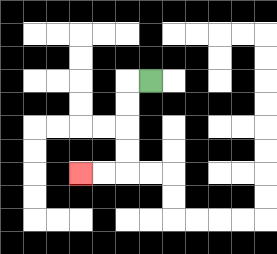{'start': '[6, 3]', 'end': '[3, 7]', 'path_directions': 'L,D,D,D,D,L,L', 'path_coordinates': '[[6, 3], [5, 3], [5, 4], [5, 5], [5, 6], [5, 7], [4, 7], [3, 7]]'}